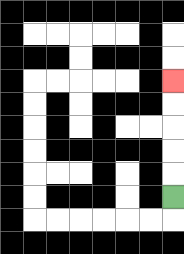{'start': '[7, 8]', 'end': '[7, 3]', 'path_directions': 'U,U,U,U,U', 'path_coordinates': '[[7, 8], [7, 7], [7, 6], [7, 5], [7, 4], [7, 3]]'}